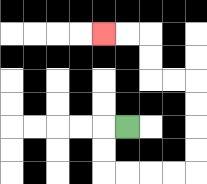{'start': '[5, 5]', 'end': '[4, 1]', 'path_directions': 'L,D,D,R,R,R,R,U,U,U,U,L,L,U,U,L,L', 'path_coordinates': '[[5, 5], [4, 5], [4, 6], [4, 7], [5, 7], [6, 7], [7, 7], [8, 7], [8, 6], [8, 5], [8, 4], [8, 3], [7, 3], [6, 3], [6, 2], [6, 1], [5, 1], [4, 1]]'}